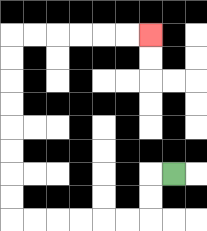{'start': '[7, 7]', 'end': '[6, 1]', 'path_directions': 'L,D,D,L,L,L,L,L,L,U,U,U,U,U,U,U,U,R,R,R,R,R,R', 'path_coordinates': '[[7, 7], [6, 7], [6, 8], [6, 9], [5, 9], [4, 9], [3, 9], [2, 9], [1, 9], [0, 9], [0, 8], [0, 7], [0, 6], [0, 5], [0, 4], [0, 3], [0, 2], [0, 1], [1, 1], [2, 1], [3, 1], [4, 1], [5, 1], [6, 1]]'}